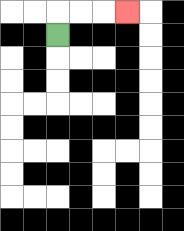{'start': '[2, 1]', 'end': '[5, 0]', 'path_directions': 'U,R,R,R', 'path_coordinates': '[[2, 1], [2, 0], [3, 0], [4, 0], [5, 0]]'}